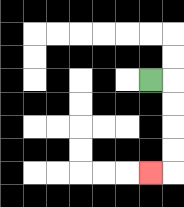{'start': '[6, 3]', 'end': '[6, 7]', 'path_directions': 'R,D,D,D,D,L', 'path_coordinates': '[[6, 3], [7, 3], [7, 4], [7, 5], [7, 6], [7, 7], [6, 7]]'}